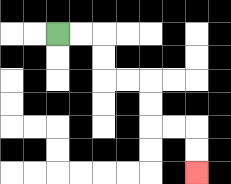{'start': '[2, 1]', 'end': '[8, 7]', 'path_directions': 'R,R,D,D,R,R,D,D,R,R,D,D', 'path_coordinates': '[[2, 1], [3, 1], [4, 1], [4, 2], [4, 3], [5, 3], [6, 3], [6, 4], [6, 5], [7, 5], [8, 5], [8, 6], [8, 7]]'}